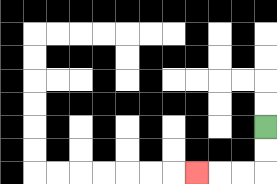{'start': '[11, 5]', 'end': '[8, 7]', 'path_directions': 'D,D,L,L,L', 'path_coordinates': '[[11, 5], [11, 6], [11, 7], [10, 7], [9, 7], [8, 7]]'}